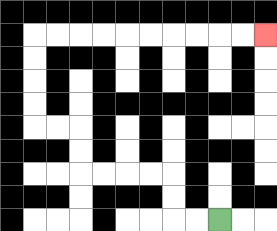{'start': '[9, 9]', 'end': '[11, 1]', 'path_directions': 'L,L,U,U,L,L,L,L,U,U,L,L,U,U,U,U,R,R,R,R,R,R,R,R,R,R', 'path_coordinates': '[[9, 9], [8, 9], [7, 9], [7, 8], [7, 7], [6, 7], [5, 7], [4, 7], [3, 7], [3, 6], [3, 5], [2, 5], [1, 5], [1, 4], [1, 3], [1, 2], [1, 1], [2, 1], [3, 1], [4, 1], [5, 1], [6, 1], [7, 1], [8, 1], [9, 1], [10, 1], [11, 1]]'}